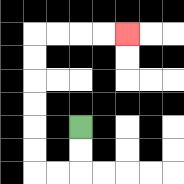{'start': '[3, 5]', 'end': '[5, 1]', 'path_directions': 'D,D,L,L,U,U,U,U,U,U,R,R,R,R', 'path_coordinates': '[[3, 5], [3, 6], [3, 7], [2, 7], [1, 7], [1, 6], [1, 5], [1, 4], [1, 3], [1, 2], [1, 1], [2, 1], [3, 1], [4, 1], [5, 1]]'}